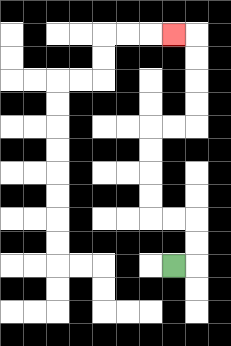{'start': '[7, 11]', 'end': '[7, 1]', 'path_directions': 'R,U,U,L,L,U,U,U,U,R,R,U,U,U,U,L', 'path_coordinates': '[[7, 11], [8, 11], [8, 10], [8, 9], [7, 9], [6, 9], [6, 8], [6, 7], [6, 6], [6, 5], [7, 5], [8, 5], [8, 4], [8, 3], [8, 2], [8, 1], [7, 1]]'}